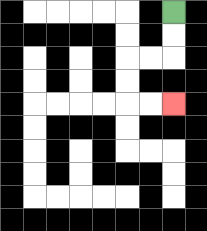{'start': '[7, 0]', 'end': '[7, 4]', 'path_directions': 'D,D,L,L,D,D,R,R', 'path_coordinates': '[[7, 0], [7, 1], [7, 2], [6, 2], [5, 2], [5, 3], [5, 4], [6, 4], [7, 4]]'}